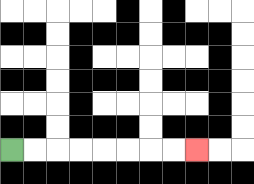{'start': '[0, 6]', 'end': '[8, 6]', 'path_directions': 'R,R,R,R,R,R,R,R', 'path_coordinates': '[[0, 6], [1, 6], [2, 6], [3, 6], [4, 6], [5, 6], [6, 6], [7, 6], [8, 6]]'}